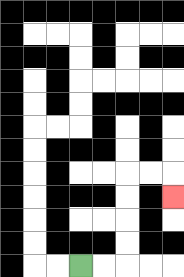{'start': '[3, 11]', 'end': '[7, 8]', 'path_directions': 'R,R,U,U,U,U,R,R,D', 'path_coordinates': '[[3, 11], [4, 11], [5, 11], [5, 10], [5, 9], [5, 8], [5, 7], [6, 7], [7, 7], [7, 8]]'}